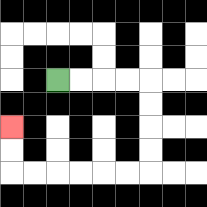{'start': '[2, 3]', 'end': '[0, 5]', 'path_directions': 'R,R,R,R,D,D,D,D,L,L,L,L,L,L,U,U', 'path_coordinates': '[[2, 3], [3, 3], [4, 3], [5, 3], [6, 3], [6, 4], [6, 5], [6, 6], [6, 7], [5, 7], [4, 7], [3, 7], [2, 7], [1, 7], [0, 7], [0, 6], [0, 5]]'}